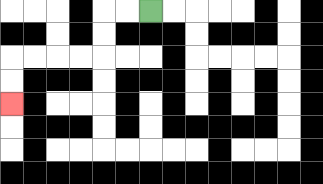{'start': '[6, 0]', 'end': '[0, 4]', 'path_directions': 'L,L,D,D,L,L,L,L,D,D', 'path_coordinates': '[[6, 0], [5, 0], [4, 0], [4, 1], [4, 2], [3, 2], [2, 2], [1, 2], [0, 2], [0, 3], [0, 4]]'}